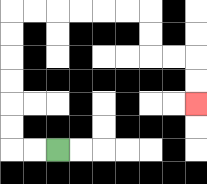{'start': '[2, 6]', 'end': '[8, 4]', 'path_directions': 'L,L,U,U,U,U,U,U,R,R,R,R,R,R,D,D,R,R,D,D', 'path_coordinates': '[[2, 6], [1, 6], [0, 6], [0, 5], [0, 4], [0, 3], [0, 2], [0, 1], [0, 0], [1, 0], [2, 0], [3, 0], [4, 0], [5, 0], [6, 0], [6, 1], [6, 2], [7, 2], [8, 2], [8, 3], [8, 4]]'}